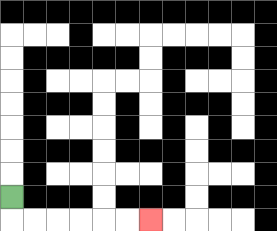{'start': '[0, 8]', 'end': '[6, 9]', 'path_directions': 'D,R,R,R,R,R,R', 'path_coordinates': '[[0, 8], [0, 9], [1, 9], [2, 9], [3, 9], [4, 9], [5, 9], [6, 9]]'}